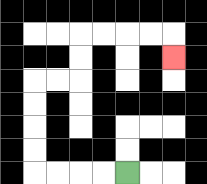{'start': '[5, 7]', 'end': '[7, 2]', 'path_directions': 'L,L,L,L,U,U,U,U,R,R,U,U,R,R,R,R,D', 'path_coordinates': '[[5, 7], [4, 7], [3, 7], [2, 7], [1, 7], [1, 6], [1, 5], [1, 4], [1, 3], [2, 3], [3, 3], [3, 2], [3, 1], [4, 1], [5, 1], [6, 1], [7, 1], [7, 2]]'}